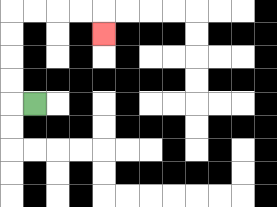{'start': '[1, 4]', 'end': '[4, 1]', 'path_directions': 'L,U,U,U,U,R,R,R,R,D', 'path_coordinates': '[[1, 4], [0, 4], [0, 3], [0, 2], [0, 1], [0, 0], [1, 0], [2, 0], [3, 0], [4, 0], [4, 1]]'}